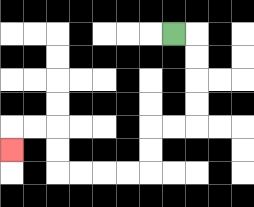{'start': '[7, 1]', 'end': '[0, 6]', 'path_directions': 'R,D,D,D,D,L,L,D,D,L,L,L,L,U,U,L,L,D', 'path_coordinates': '[[7, 1], [8, 1], [8, 2], [8, 3], [8, 4], [8, 5], [7, 5], [6, 5], [6, 6], [6, 7], [5, 7], [4, 7], [3, 7], [2, 7], [2, 6], [2, 5], [1, 5], [0, 5], [0, 6]]'}